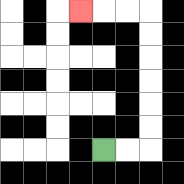{'start': '[4, 6]', 'end': '[3, 0]', 'path_directions': 'R,R,U,U,U,U,U,U,L,L,L', 'path_coordinates': '[[4, 6], [5, 6], [6, 6], [6, 5], [6, 4], [6, 3], [6, 2], [6, 1], [6, 0], [5, 0], [4, 0], [3, 0]]'}